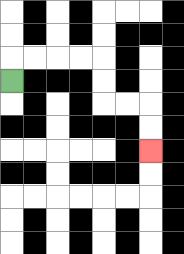{'start': '[0, 3]', 'end': '[6, 6]', 'path_directions': 'U,R,R,R,R,D,D,R,R,D,D', 'path_coordinates': '[[0, 3], [0, 2], [1, 2], [2, 2], [3, 2], [4, 2], [4, 3], [4, 4], [5, 4], [6, 4], [6, 5], [6, 6]]'}